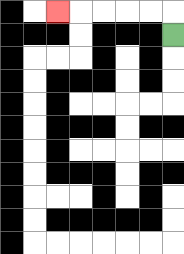{'start': '[7, 1]', 'end': '[2, 0]', 'path_directions': 'U,L,L,L,L,L', 'path_coordinates': '[[7, 1], [7, 0], [6, 0], [5, 0], [4, 0], [3, 0], [2, 0]]'}